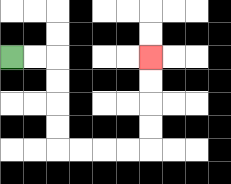{'start': '[0, 2]', 'end': '[6, 2]', 'path_directions': 'R,R,D,D,D,D,R,R,R,R,U,U,U,U', 'path_coordinates': '[[0, 2], [1, 2], [2, 2], [2, 3], [2, 4], [2, 5], [2, 6], [3, 6], [4, 6], [5, 6], [6, 6], [6, 5], [6, 4], [6, 3], [6, 2]]'}